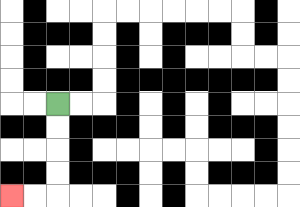{'start': '[2, 4]', 'end': '[0, 8]', 'path_directions': 'D,D,D,D,L,L', 'path_coordinates': '[[2, 4], [2, 5], [2, 6], [2, 7], [2, 8], [1, 8], [0, 8]]'}